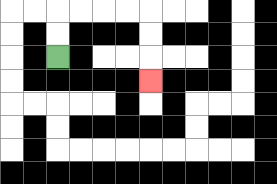{'start': '[2, 2]', 'end': '[6, 3]', 'path_directions': 'U,U,R,R,R,R,D,D,D', 'path_coordinates': '[[2, 2], [2, 1], [2, 0], [3, 0], [4, 0], [5, 0], [6, 0], [6, 1], [6, 2], [6, 3]]'}